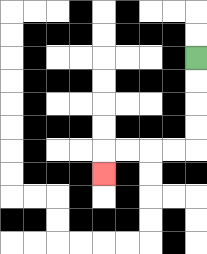{'start': '[8, 2]', 'end': '[4, 7]', 'path_directions': 'D,D,D,D,L,L,L,L,D', 'path_coordinates': '[[8, 2], [8, 3], [8, 4], [8, 5], [8, 6], [7, 6], [6, 6], [5, 6], [4, 6], [4, 7]]'}